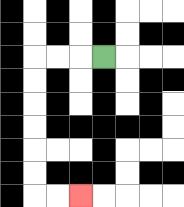{'start': '[4, 2]', 'end': '[3, 8]', 'path_directions': 'L,L,L,D,D,D,D,D,D,R,R', 'path_coordinates': '[[4, 2], [3, 2], [2, 2], [1, 2], [1, 3], [1, 4], [1, 5], [1, 6], [1, 7], [1, 8], [2, 8], [3, 8]]'}